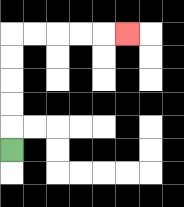{'start': '[0, 6]', 'end': '[5, 1]', 'path_directions': 'U,U,U,U,U,R,R,R,R,R', 'path_coordinates': '[[0, 6], [0, 5], [0, 4], [0, 3], [0, 2], [0, 1], [1, 1], [2, 1], [3, 1], [4, 1], [5, 1]]'}